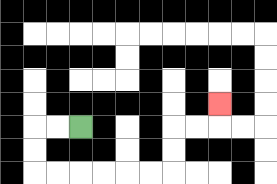{'start': '[3, 5]', 'end': '[9, 4]', 'path_directions': 'L,L,D,D,R,R,R,R,R,R,U,U,R,R,U', 'path_coordinates': '[[3, 5], [2, 5], [1, 5], [1, 6], [1, 7], [2, 7], [3, 7], [4, 7], [5, 7], [6, 7], [7, 7], [7, 6], [7, 5], [8, 5], [9, 5], [9, 4]]'}